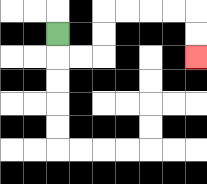{'start': '[2, 1]', 'end': '[8, 2]', 'path_directions': 'D,R,R,U,U,R,R,R,R,D,D', 'path_coordinates': '[[2, 1], [2, 2], [3, 2], [4, 2], [4, 1], [4, 0], [5, 0], [6, 0], [7, 0], [8, 0], [8, 1], [8, 2]]'}